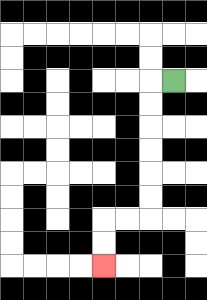{'start': '[7, 3]', 'end': '[4, 11]', 'path_directions': 'L,D,D,D,D,D,D,L,L,D,D', 'path_coordinates': '[[7, 3], [6, 3], [6, 4], [6, 5], [6, 6], [6, 7], [6, 8], [6, 9], [5, 9], [4, 9], [4, 10], [4, 11]]'}